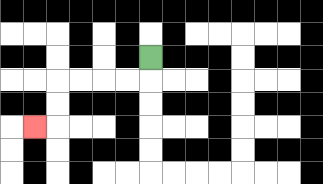{'start': '[6, 2]', 'end': '[1, 5]', 'path_directions': 'D,L,L,L,L,D,D,L', 'path_coordinates': '[[6, 2], [6, 3], [5, 3], [4, 3], [3, 3], [2, 3], [2, 4], [2, 5], [1, 5]]'}